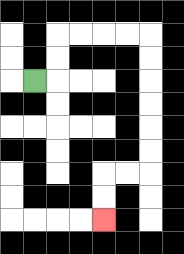{'start': '[1, 3]', 'end': '[4, 9]', 'path_directions': 'R,U,U,R,R,R,R,D,D,D,D,D,D,L,L,D,D', 'path_coordinates': '[[1, 3], [2, 3], [2, 2], [2, 1], [3, 1], [4, 1], [5, 1], [6, 1], [6, 2], [6, 3], [6, 4], [6, 5], [6, 6], [6, 7], [5, 7], [4, 7], [4, 8], [4, 9]]'}